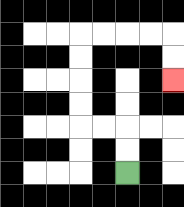{'start': '[5, 7]', 'end': '[7, 3]', 'path_directions': 'U,U,L,L,U,U,U,U,R,R,R,R,D,D', 'path_coordinates': '[[5, 7], [5, 6], [5, 5], [4, 5], [3, 5], [3, 4], [3, 3], [3, 2], [3, 1], [4, 1], [5, 1], [6, 1], [7, 1], [7, 2], [7, 3]]'}